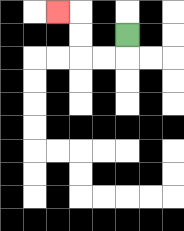{'start': '[5, 1]', 'end': '[2, 0]', 'path_directions': 'D,L,L,U,U,L', 'path_coordinates': '[[5, 1], [5, 2], [4, 2], [3, 2], [3, 1], [3, 0], [2, 0]]'}